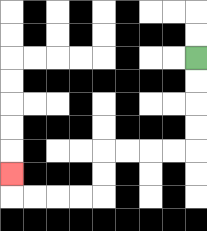{'start': '[8, 2]', 'end': '[0, 7]', 'path_directions': 'D,D,D,D,L,L,L,L,D,D,L,L,L,L,U', 'path_coordinates': '[[8, 2], [8, 3], [8, 4], [8, 5], [8, 6], [7, 6], [6, 6], [5, 6], [4, 6], [4, 7], [4, 8], [3, 8], [2, 8], [1, 8], [0, 8], [0, 7]]'}